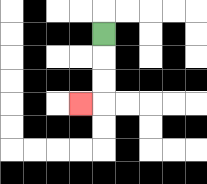{'start': '[4, 1]', 'end': '[3, 4]', 'path_directions': 'D,D,D,L', 'path_coordinates': '[[4, 1], [4, 2], [4, 3], [4, 4], [3, 4]]'}